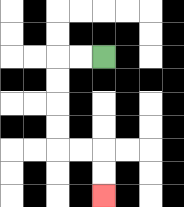{'start': '[4, 2]', 'end': '[4, 8]', 'path_directions': 'L,L,D,D,D,D,R,R,D,D', 'path_coordinates': '[[4, 2], [3, 2], [2, 2], [2, 3], [2, 4], [2, 5], [2, 6], [3, 6], [4, 6], [4, 7], [4, 8]]'}